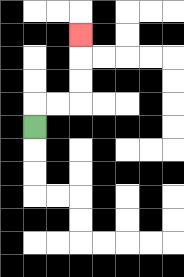{'start': '[1, 5]', 'end': '[3, 1]', 'path_directions': 'U,R,R,U,U,U', 'path_coordinates': '[[1, 5], [1, 4], [2, 4], [3, 4], [3, 3], [3, 2], [3, 1]]'}